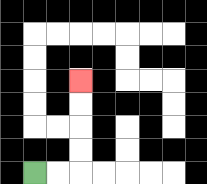{'start': '[1, 7]', 'end': '[3, 3]', 'path_directions': 'R,R,U,U,U,U', 'path_coordinates': '[[1, 7], [2, 7], [3, 7], [3, 6], [3, 5], [3, 4], [3, 3]]'}